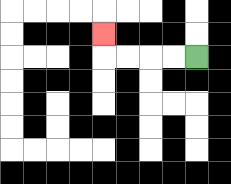{'start': '[8, 2]', 'end': '[4, 1]', 'path_directions': 'L,L,L,L,U', 'path_coordinates': '[[8, 2], [7, 2], [6, 2], [5, 2], [4, 2], [4, 1]]'}